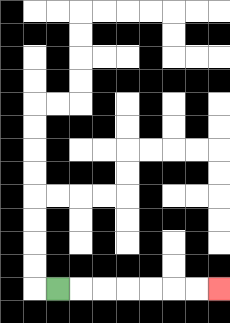{'start': '[2, 12]', 'end': '[9, 12]', 'path_directions': 'R,R,R,R,R,R,R', 'path_coordinates': '[[2, 12], [3, 12], [4, 12], [5, 12], [6, 12], [7, 12], [8, 12], [9, 12]]'}